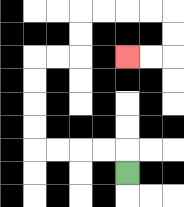{'start': '[5, 7]', 'end': '[5, 2]', 'path_directions': 'U,L,L,L,L,U,U,U,U,R,R,U,U,R,R,R,R,D,D,L,L', 'path_coordinates': '[[5, 7], [5, 6], [4, 6], [3, 6], [2, 6], [1, 6], [1, 5], [1, 4], [1, 3], [1, 2], [2, 2], [3, 2], [3, 1], [3, 0], [4, 0], [5, 0], [6, 0], [7, 0], [7, 1], [7, 2], [6, 2], [5, 2]]'}